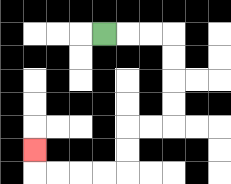{'start': '[4, 1]', 'end': '[1, 6]', 'path_directions': 'R,R,R,D,D,D,D,L,L,D,D,L,L,L,L,U', 'path_coordinates': '[[4, 1], [5, 1], [6, 1], [7, 1], [7, 2], [7, 3], [7, 4], [7, 5], [6, 5], [5, 5], [5, 6], [5, 7], [4, 7], [3, 7], [2, 7], [1, 7], [1, 6]]'}